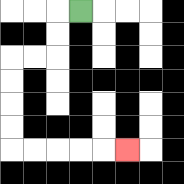{'start': '[3, 0]', 'end': '[5, 6]', 'path_directions': 'L,D,D,L,L,D,D,D,D,R,R,R,R,R', 'path_coordinates': '[[3, 0], [2, 0], [2, 1], [2, 2], [1, 2], [0, 2], [0, 3], [0, 4], [0, 5], [0, 6], [1, 6], [2, 6], [3, 6], [4, 6], [5, 6]]'}